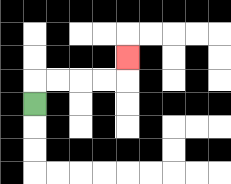{'start': '[1, 4]', 'end': '[5, 2]', 'path_directions': 'U,R,R,R,R,U', 'path_coordinates': '[[1, 4], [1, 3], [2, 3], [3, 3], [4, 3], [5, 3], [5, 2]]'}